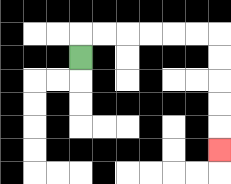{'start': '[3, 2]', 'end': '[9, 6]', 'path_directions': 'U,R,R,R,R,R,R,D,D,D,D,D', 'path_coordinates': '[[3, 2], [3, 1], [4, 1], [5, 1], [6, 1], [7, 1], [8, 1], [9, 1], [9, 2], [9, 3], [9, 4], [9, 5], [9, 6]]'}